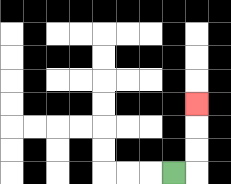{'start': '[7, 7]', 'end': '[8, 4]', 'path_directions': 'R,U,U,U', 'path_coordinates': '[[7, 7], [8, 7], [8, 6], [8, 5], [8, 4]]'}